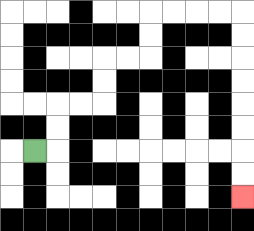{'start': '[1, 6]', 'end': '[10, 8]', 'path_directions': 'R,U,U,R,R,U,U,R,R,U,U,R,R,R,R,D,D,D,D,D,D,D,D', 'path_coordinates': '[[1, 6], [2, 6], [2, 5], [2, 4], [3, 4], [4, 4], [4, 3], [4, 2], [5, 2], [6, 2], [6, 1], [6, 0], [7, 0], [8, 0], [9, 0], [10, 0], [10, 1], [10, 2], [10, 3], [10, 4], [10, 5], [10, 6], [10, 7], [10, 8]]'}